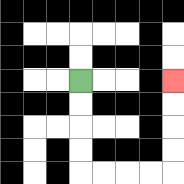{'start': '[3, 3]', 'end': '[7, 3]', 'path_directions': 'D,D,D,D,R,R,R,R,U,U,U,U', 'path_coordinates': '[[3, 3], [3, 4], [3, 5], [3, 6], [3, 7], [4, 7], [5, 7], [6, 7], [7, 7], [7, 6], [7, 5], [7, 4], [7, 3]]'}